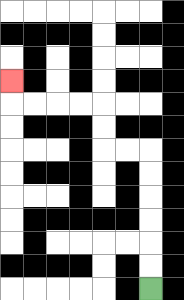{'start': '[6, 12]', 'end': '[0, 3]', 'path_directions': 'U,U,U,U,U,U,L,L,U,U,L,L,L,L,U', 'path_coordinates': '[[6, 12], [6, 11], [6, 10], [6, 9], [6, 8], [6, 7], [6, 6], [5, 6], [4, 6], [4, 5], [4, 4], [3, 4], [2, 4], [1, 4], [0, 4], [0, 3]]'}